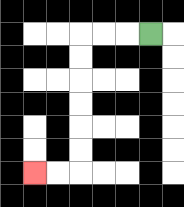{'start': '[6, 1]', 'end': '[1, 7]', 'path_directions': 'L,L,L,D,D,D,D,D,D,L,L', 'path_coordinates': '[[6, 1], [5, 1], [4, 1], [3, 1], [3, 2], [3, 3], [3, 4], [3, 5], [3, 6], [3, 7], [2, 7], [1, 7]]'}